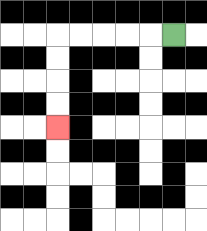{'start': '[7, 1]', 'end': '[2, 5]', 'path_directions': 'L,L,L,L,L,D,D,D,D', 'path_coordinates': '[[7, 1], [6, 1], [5, 1], [4, 1], [3, 1], [2, 1], [2, 2], [2, 3], [2, 4], [2, 5]]'}